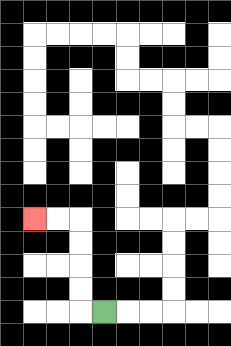{'start': '[4, 13]', 'end': '[1, 9]', 'path_directions': 'L,U,U,U,U,L,L', 'path_coordinates': '[[4, 13], [3, 13], [3, 12], [3, 11], [3, 10], [3, 9], [2, 9], [1, 9]]'}